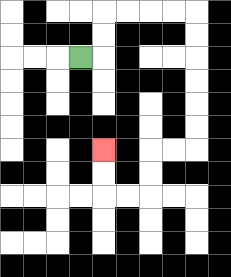{'start': '[3, 2]', 'end': '[4, 6]', 'path_directions': 'R,U,U,R,R,R,R,D,D,D,D,D,D,L,L,D,D,L,L,U,U', 'path_coordinates': '[[3, 2], [4, 2], [4, 1], [4, 0], [5, 0], [6, 0], [7, 0], [8, 0], [8, 1], [8, 2], [8, 3], [8, 4], [8, 5], [8, 6], [7, 6], [6, 6], [6, 7], [6, 8], [5, 8], [4, 8], [4, 7], [4, 6]]'}